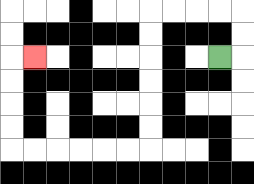{'start': '[9, 2]', 'end': '[1, 2]', 'path_directions': 'R,U,U,L,L,L,L,D,D,D,D,D,D,L,L,L,L,L,L,U,U,U,U,R', 'path_coordinates': '[[9, 2], [10, 2], [10, 1], [10, 0], [9, 0], [8, 0], [7, 0], [6, 0], [6, 1], [6, 2], [6, 3], [6, 4], [6, 5], [6, 6], [5, 6], [4, 6], [3, 6], [2, 6], [1, 6], [0, 6], [0, 5], [0, 4], [0, 3], [0, 2], [1, 2]]'}